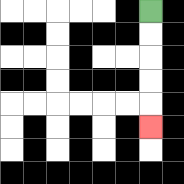{'start': '[6, 0]', 'end': '[6, 5]', 'path_directions': 'D,D,D,D,D', 'path_coordinates': '[[6, 0], [6, 1], [6, 2], [6, 3], [6, 4], [6, 5]]'}